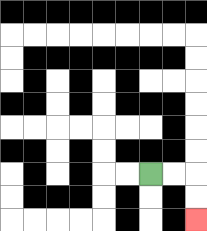{'start': '[6, 7]', 'end': '[8, 9]', 'path_directions': 'R,R,D,D', 'path_coordinates': '[[6, 7], [7, 7], [8, 7], [8, 8], [8, 9]]'}